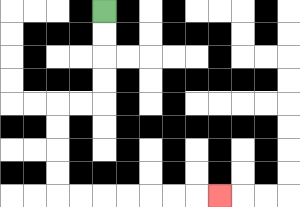{'start': '[4, 0]', 'end': '[9, 8]', 'path_directions': 'D,D,D,D,L,L,D,D,D,D,R,R,R,R,R,R,R', 'path_coordinates': '[[4, 0], [4, 1], [4, 2], [4, 3], [4, 4], [3, 4], [2, 4], [2, 5], [2, 6], [2, 7], [2, 8], [3, 8], [4, 8], [5, 8], [6, 8], [7, 8], [8, 8], [9, 8]]'}